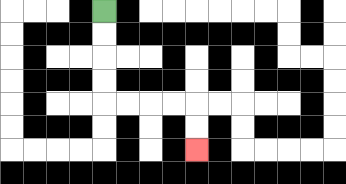{'start': '[4, 0]', 'end': '[8, 6]', 'path_directions': 'D,D,D,D,R,R,R,R,D,D', 'path_coordinates': '[[4, 0], [4, 1], [4, 2], [4, 3], [4, 4], [5, 4], [6, 4], [7, 4], [8, 4], [8, 5], [8, 6]]'}